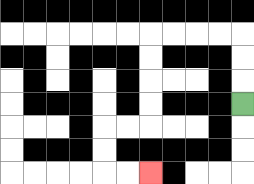{'start': '[10, 4]', 'end': '[6, 7]', 'path_directions': 'U,U,U,L,L,L,L,D,D,D,D,L,L,D,D,R,R', 'path_coordinates': '[[10, 4], [10, 3], [10, 2], [10, 1], [9, 1], [8, 1], [7, 1], [6, 1], [6, 2], [6, 3], [6, 4], [6, 5], [5, 5], [4, 5], [4, 6], [4, 7], [5, 7], [6, 7]]'}